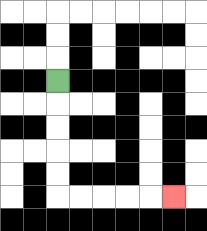{'start': '[2, 3]', 'end': '[7, 8]', 'path_directions': 'D,D,D,D,D,R,R,R,R,R', 'path_coordinates': '[[2, 3], [2, 4], [2, 5], [2, 6], [2, 7], [2, 8], [3, 8], [4, 8], [5, 8], [6, 8], [7, 8]]'}